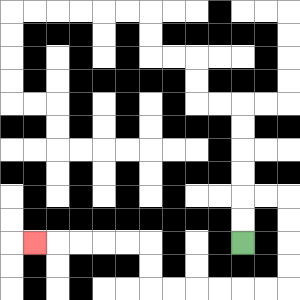{'start': '[10, 10]', 'end': '[1, 10]', 'path_directions': 'U,U,R,R,D,D,D,D,L,L,L,L,L,L,U,U,L,L,L,L,L', 'path_coordinates': '[[10, 10], [10, 9], [10, 8], [11, 8], [12, 8], [12, 9], [12, 10], [12, 11], [12, 12], [11, 12], [10, 12], [9, 12], [8, 12], [7, 12], [6, 12], [6, 11], [6, 10], [5, 10], [4, 10], [3, 10], [2, 10], [1, 10]]'}